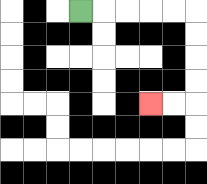{'start': '[3, 0]', 'end': '[6, 4]', 'path_directions': 'R,R,R,R,R,D,D,D,D,L,L', 'path_coordinates': '[[3, 0], [4, 0], [5, 0], [6, 0], [7, 0], [8, 0], [8, 1], [8, 2], [8, 3], [8, 4], [7, 4], [6, 4]]'}